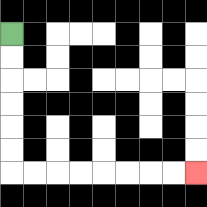{'start': '[0, 1]', 'end': '[8, 7]', 'path_directions': 'D,D,D,D,D,D,R,R,R,R,R,R,R,R', 'path_coordinates': '[[0, 1], [0, 2], [0, 3], [0, 4], [0, 5], [0, 6], [0, 7], [1, 7], [2, 7], [3, 7], [4, 7], [5, 7], [6, 7], [7, 7], [8, 7]]'}